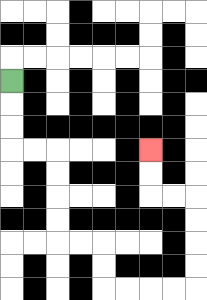{'start': '[0, 3]', 'end': '[6, 6]', 'path_directions': 'D,D,D,R,R,D,D,D,D,R,R,D,D,R,R,R,R,U,U,U,U,L,L,U,U', 'path_coordinates': '[[0, 3], [0, 4], [0, 5], [0, 6], [1, 6], [2, 6], [2, 7], [2, 8], [2, 9], [2, 10], [3, 10], [4, 10], [4, 11], [4, 12], [5, 12], [6, 12], [7, 12], [8, 12], [8, 11], [8, 10], [8, 9], [8, 8], [7, 8], [6, 8], [6, 7], [6, 6]]'}